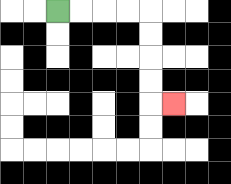{'start': '[2, 0]', 'end': '[7, 4]', 'path_directions': 'R,R,R,R,D,D,D,D,R', 'path_coordinates': '[[2, 0], [3, 0], [4, 0], [5, 0], [6, 0], [6, 1], [6, 2], [6, 3], [6, 4], [7, 4]]'}